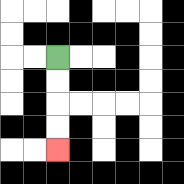{'start': '[2, 2]', 'end': '[2, 6]', 'path_directions': 'D,D,D,D', 'path_coordinates': '[[2, 2], [2, 3], [2, 4], [2, 5], [2, 6]]'}